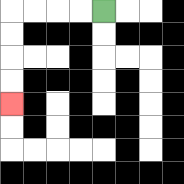{'start': '[4, 0]', 'end': '[0, 4]', 'path_directions': 'L,L,L,L,D,D,D,D', 'path_coordinates': '[[4, 0], [3, 0], [2, 0], [1, 0], [0, 0], [0, 1], [0, 2], [0, 3], [0, 4]]'}